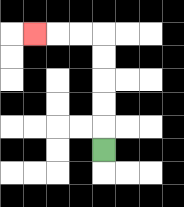{'start': '[4, 6]', 'end': '[1, 1]', 'path_directions': 'U,U,U,U,U,L,L,L', 'path_coordinates': '[[4, 6], [4, 5], [4, 4], [4, 3], [4, 2], [4, 1], [3, 1], [2, 1], [1, 1]]'}